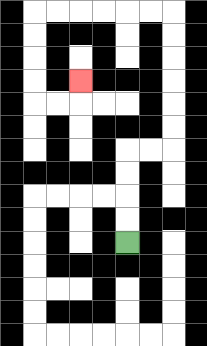{'start': '[5, 10]', 'end': '[3, 3]', 'path_directions': 'U,U,U,U,R,R,U,U,U,U,U,U,L,L,L,L,L,L,D,D,D,D,R,R,U', 'path_coordinates': '[[5, 10], [5, 9], [5, 8], [5, 7], [5, 6], [6, 6], [7, 6], [7, 5], [7, 4], [7, 3], [7, 2], [7, 1], [7, 0], [6, 0], [5, 0], [4, 0], [3, 0], [2, 0], [1, 0], [1, 1], [1, 2], [1, 3], [1, 4], [2, 4], [3, 4], [3, 3]]'}